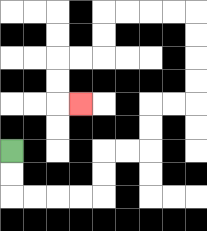{'start': '[0, 6]', 'end': '[3, 4]', 'path_directions': 'D,D,R,R,R,R,U,U,R,R,U,U,R,R,U,U,U,U,L,L,L,L,D,D,L,L,D,D,R', 'path_coordinates': '[[0, 6], [0, 7], [0, 8], [1, 8], [2, 8], [3, 8], [4, 8], [4, 7], [4, 6], [5, 6], [6, 6], [6, 5], [6, 4], [7, 4], [8, 4], [8, 3], [8, 2], [8, 1], [8, 0], [7, 0], [6, 0], [5, 0], [4, 0], [4, 1], [4, 2], [3, 2], [2, 2], [2, 3], [2, 4], [3, 4]]'}